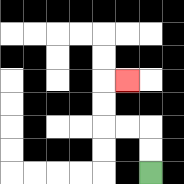{'start': '[6, 7]', 'end': '[5, 3]', 'path_directions': 'U,U,L,L,U,U,R', 'path_coordinates': '[[6, 7], [6, 6], [6, 5], [5, 5], [4, 5], [4, 4], [4, 3], [5, 3]]'}